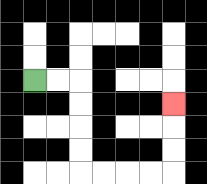{'start': '[1, 3]', 'end': '[7, 4]', 'path_directions': 'R,R,D,D,D,D,R,R,R,R,U,U,U', 'path_coordinates': '[[1, 3], [2, 3], [3, 3], [3, 4], [3, 5], [3, 6], [3, 7], [4, 7], [5, 7], [6, 7], [7, 7], [7, 6], [7, 5], [7, 4]]'}